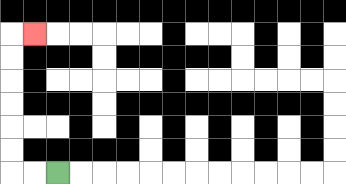{'start': '[2, 7]', 'end': '[1, 1]', 'path_directions': 'L,L,U,U,U,U,U,U,R', 'path_coordinates': '[[2, 7], [1, 7], [0, 7], [0, 6], [0, 5], [0, 4], [0, 3], [0, 2], [0, 1], [1, 1]]'}